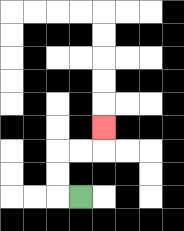{'start': '[3, 8]', 'end': '[4, 5]', 'path_directions': 'L,U,U,R,R,U', 'path_coordinates': '[[3, 8], [2, 8], [2, 7], [2, 6], [3, 6], [4, 6], [4, 5]]'}